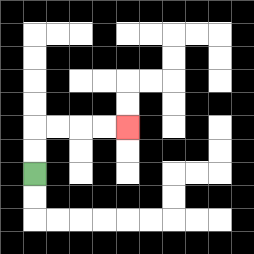{'start': '[1, 7]', 'end': '[5, 5]', 'path_directions': 'U,U,R,R,R,R', 'path_coordinates': '[[1, 7], [1, 6], [1, 5], [2, 5], [3, 5], [4, 5], [5, 5]]'}